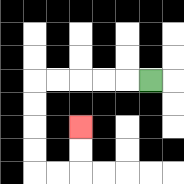{'start': '[6, 3]', 'end': '[3, 5]', 'path_directions': 'L,L,L,L,L,D,D,D,D,R,R,U,U', 'path_coordinates': '[[6, 3], [5, 3], [4, 3], [3, 3], [2, 3], [1, 3], [1, 4], [1, 5], [1, 6], [1, 7], [2, 7], [3, 7], [3, 6], [3, 5]]'}